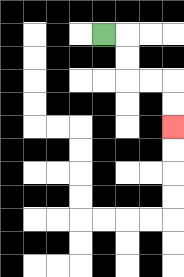{'start': '[4, 1]', 'end': '[7, 5]', 'path_directions': 'R,D,D,R,R,D,D', 'path_coordinates': '[[4, 1], [5, 1], [5, 2], [5, 3], [6, 3], [7, 3], [7, 4], [7, 5]]'}